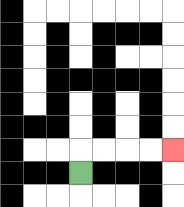{'start': '[3, 7]', 'end': '[7, 6]', 'path_directions': 'U,R,R,R,R', 'path_coordinates': '[[3, 7], [3, 6], [4, 6], [5, 6], [6, 6], [7, 6]]'}